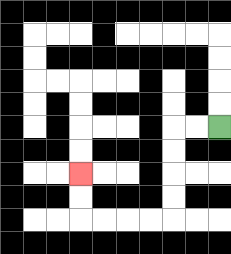{'start': '[9, 5]', 'end': '[3, 7]', 'path_directions': 'L,L,D,D,D,D,L,L,L,L,U,U', 'path_coordinates': '[[9, 5], [8, 5], [7, 5], [7, 6], [7, 7], [7, 8], [7, 9], [6, 9], [5, 9], [4, 9], [3, 9], [3, 8], [3, 7]]'}